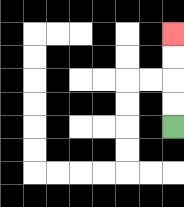{'start': '[7, 5]', 'end': '[7, 1]', 'path_directions': 'U,U,U,U', 'path_coordinates': '[[7, 5], [7, 4], [7, 3], [7, 2], [7, 1]]'}